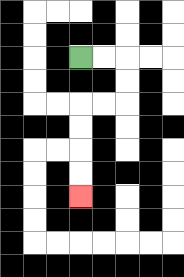{'start': '[3, 2]', 'end': '[3, 8]', 'path_directions': 'R,R,D,D,L,L,D,D,D,D', 'path_coordinates': '[[3, 2], [4, 2], [5, 2], [5, 3], [5, 4], [4, 4], [3, 4], [3, 5], [3, 6], [3, 7], [3, 8]]'}